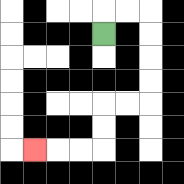{'start': '[4, 1]', 'end': '[1, 6]', 'path_directions': 'U,R,R,D,D,D,D,L,L,D,D,L,L,L', 'path_coordinates': '[[4, 1], [4, 0], [5, 0], [6, 0], [6, 1], [6, 2], [6, 3], [6, 4], [5, 4], [4, 4], [4, 5], [4, 6], [3, 6], [2, 6], [1, 6]]'}